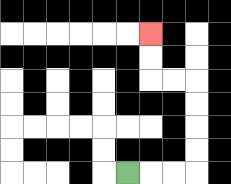{'start': '[5, 7]', 'end': '[6, 1]', 'path_directions': 'R,R,R,U,U,U,U,L,L,U,U', 'path_coordinates': '[[5, 7], [6, 7], [7, 7], [8, 7], [8, 6], [8, 5], [8, 4], [8, 3], [7, 3], [6, 3], [6, 2], [6, 1]]'}